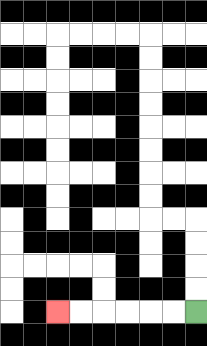{'start': '[8, 13]', 'end': '[2, 13]', 'path_directions': 'L,L,L,L,L,L', 'path_coordinates': '[[8, 13], [7, 13], [6, 13], [5, 13], [4, 13], [3, 13], [2, 13]]'}